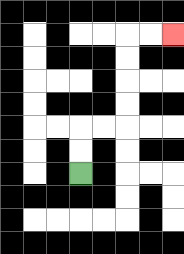{'start': '[3, 7]', 'end': '[7, 1]', 'path_directions': 'U,U,R,R,U,U,U,U,R,R', 'path_coordinates': '[[3, 7], [3, 6], [3, 5], [4, 5], [5, 5], [5, 4], [5, 3], [5, 2], [5, 1], [6, 1], [7, 1]]'}